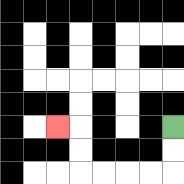{'start': '[7, 5]', 'end': '[2, 5]', 'path_directions': 'D,D,L,L,L,L,U,U,L', 'path_coordinates': '[[7, 5], [7, 6], [7, 7], [6, 7], [5, 7], [4, 7], [3, 7], [3, 6], [3, 5], [2, 5]]'}